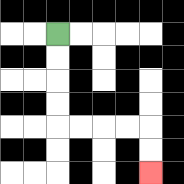{'start': '[2, 1]', 'end': '[6, 7]', 'path_directions': 'D,D,D,D,R,R,R,R,D,D', 'path_coordinates': '[[2, 1], [2, 2], [2, 3], [2, 4], [2, 5], [3, 5], [4, 5], [5, 5], [6, 5], [6, 6], [6, 7]]'}